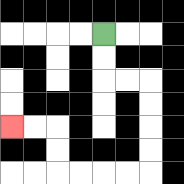{'start': '[4, 1]', 'end': '[0, 5]', 'path_directions': 'D,D,R,R,D,D,D,D,L,L,L,L,U,U,L,L', 'path_coordinates': '[[4, 1], [4, 2], [4, 3], [5, 3], [6, 3], [6, 4], [6, 5], [6, 6], [6, 7], [5, 7], [4, 7], [3, 7], [2, 7], [2, 6], [2, 5], [1, 5], [0, 5]]'}